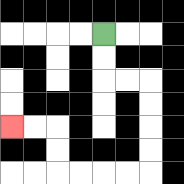{'start': '[4, 1]', 'end': '[0, 5]', 'path_directions': 'D,D,R,R,D,D,D,D,L,L,L,L,U,U,L,L', 'path_coordinates': '[[4, 1], [4, 2], [4, 3], [5, 3], [6, 3], [6, 4], [6, 5], [6, 6], [6, 7], [5, 7], [4, 7], [3, 7], [2, 7], [2, 6], [2, 5], [1, 5], [0, 5]]'}